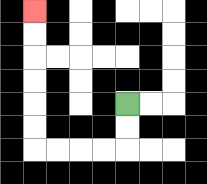{'start': '[5, 4]', 'end': '[1, 0]', 'path_directions': 'D,D,L,L,L,L,U,U,U,U,U,U', 'path_coordinates': '[[5, 4], [5, 5], [5, 6], [4, 6], [3, 6], [2, 6], [1, 6], [1, 5], [1, 4], [1, 3], [1, 2], [1, 1], [1, 0]]'}